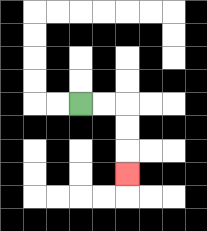{'start': '[3, 4]', 'end': '[5, 7]', 'path_directions': 'R,R,D,D,D', 'path_coordinates': '[[3, 4], [4, 4], [5, 4], [5, 5], [5, 6], [5, 7]]'}